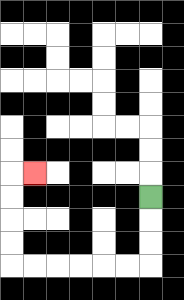{'start': '[6, 8]', 'end': '[1, 7]', 'path_directions': 'D,D,D,L,L,L,L,L,L,U,U,U,U,R', 'path_coordinates': '[[6, 8], [6, 9], [6, 10], [6, 11], [5, 11], [4, 11], [3, 11], [2, 11], [1, 11], [0, 11], [0, 10], [0, 9], [0, 8], [0, 7], [1, 7]]'}